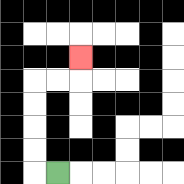{'start': '[2, 7]', 'end': '[3, 2]', 'path_directions': 'L,U,U,U,U,R,R,U', 'path_coordinates': '[[2, 7], [1, 7], [1, 6], [1, 5], [1, 4], [1, 3], [2, 3], [3, 3], [3, 2]]'}